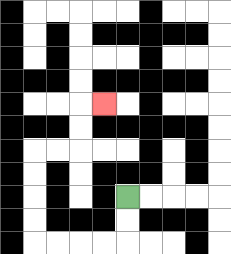{'start': '[5, 8]', 'end': '[4, 4]', 'path_directions': 'D,D,L,L,L,L,U,U,U,U,R,R,U,U,R', 'path_coordinates': '[[5, 8], [5, 9], [5, 10], [4, 10], [3, 10], [2, 10], [1, 10], [1, 9], [1, 8], [1, 7], [1, 6], [2, 6], [3, 6], [3, 5], [3, 4], [4, 4]]'}